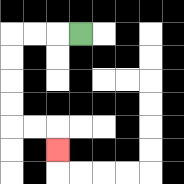{'start': '[3, 1]', 'end': '[2, 6]', 'path_directions': 'L,L,L,D,D,D,D,R,R,D', 'path_coordinates': '[[3, 1], [2, 1], [1, 1], [0, 1], [0, 2], [0, 3], [0, 4], [0, 5], [1, 5], [2, 5], [2, 6]]'}